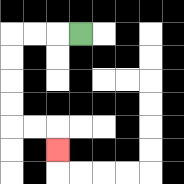{'start': '[3, 1]', 'end': '[2, 6]', 'path_directions': 'L,L,L,D,D,D,D,R,R,D', 'path_coordinates': '[[3, 1], [2, 1], [1, 1], [0, 1], [0, 2], [0, 3], [0, 4], [0, 5], [1, 5], [2, 5], [2, 6]]'}